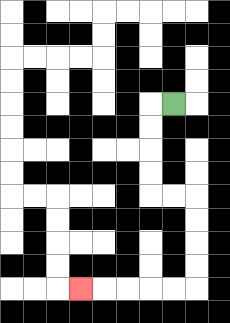{'start': '[7, 4]', 'end': '[3, 12]', 'path_directions': 'L,D,D,D,D,R,R,D,D,D,D,L,L,L,L,L', 'path_coordinates': '[[7, 4], [6, 4], [6, 5], [6, 6], [6, 7], [6, 8], [7, 8], [8, 8], [8, 9], [8, 10], [8, 11], [8, 12], [7, 12], [6, 12], [5, 12], [4, 12], [3, 12]]'}